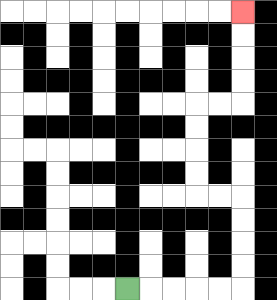{'start': '[5, 12]', 'end': '[10, 0]', 'path_directions': 'R,R,R,R,R,U,U,U,U,L,L,U,U,U,U,R,R,U,U,U,U', 'path_coordinates': '[[5, 12], [6, 12], [7, 12], [8, 12], [9, 12], [10, 12], [10, 11], [10, 10], [10, 9], [10, 8], [9, 8], [8, 8], [8, 7], [8, 6], [8, 5], [8, 4], [9, 4], [10, 4], [10, 3], [10, 2], [10, 1], [10, 0]]'}